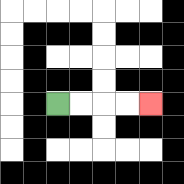{'start': '[2, 4]', 'end': '[6, 4]', 'path_directions': 'R,R,R,R', 'path_coordinates': '[[2, 4], [3, 4], [4, 4], [5, 4], [6, 4]]'}